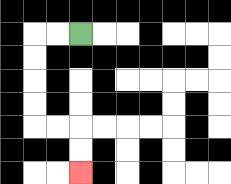{'start': '[3, 1]', 'end': '[3, 7]', 'path_directions': 'L,L,D,D,D,D,R,R,D,D', 'path_coordinates': '[[3, 1], [2, 1], [1, 1], [1, 2], [1, 3], [1, 4], [1, 5], [2, 5], [3, 5], [3, 6], [3, 7]]'}